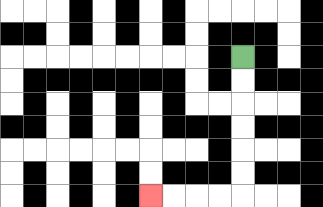{'start': '[10, 2]', 'end': '[6, 8]', 'path_directions': 'D,D,D,D,D,D,L,L,L,L', 'path_coordinates': '[[10, 2], [10, 3], [10, 4], [10, 5], [10, 6], [10, 7], [10, 8], [9, 8], [8, 8], [7, 8], [6, 8]]'}